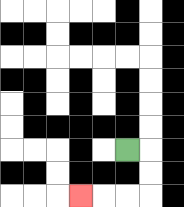{'start': '[5, 6]', 'end': '[3, 8]', 'path_directions': 'R,D,D,L,L,L', 'path_coordinates': '[[5, 6], [6, 6], [6, 7], [6, 8], [5, 8], [4, 8], [3, 8]]'}